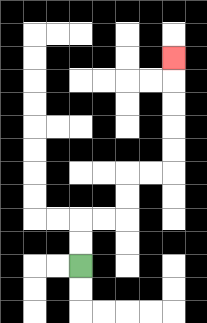{'start': '[3, 11]', 'end': '[7, 2]', 'path_directions': 'U,U,R,R,U,U,R,R,U,U,U,U,U', 'path_coordinates': '[[3, 11], [3, 10], [3, 9], [4, 9], [5, 9], [5, 8], [5, 7], [6, 7], [7, 7], [7, 6], [7, 5], [7, 4], [7, 3], [7, 2]]'}